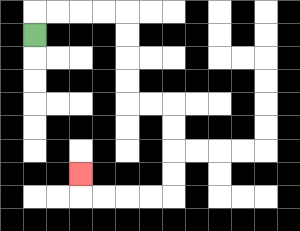{'start': '[1, 1]', 'end': '[3, 7]', 'path_directions': 'U,R,R,R,R,D,D,D,D,R,R,D,D,D,D,L,L,L,L,U', 'path_coordinates': '[[1, 1], [1, 0], [2, 0], [3, 0], [4, 0], [5, 0], [5, 1], [5, 2], [5, 3], [5, 4], [6, 4], [7, 4], [7, 5], [7, 6], [7, 7], [7, 8], [6, 8], [5, 8], [4, 8], [3, 8], [3, 7]]'}